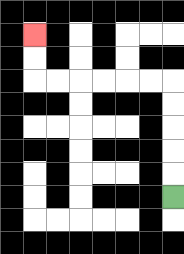{'start': '[7, 8]', 'end': '[1, 1]', 'path_directions': 'U,U,U,U,U,L,L,L,L,L,L,U,U', 'path_coordinates': '[[7, 8], [7, 7], [7, 6], [7, 5], [7, 4], [7, 3], [6, 3], [5, 3], [4, 3], [3, 3], [2, 3], [1, 3], [1, 2], [1, 1]]'}